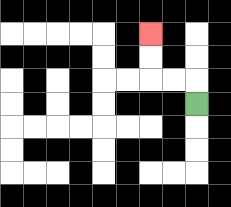{'start': '[8, 4]', 'end': '[6, 1]', 'path_directions': 'U,L,L,U,U', 'path_coordinates': '[[8, 4], [8, 3], [7, 3], [6, 3], [6, 2], [6, 1]]'}